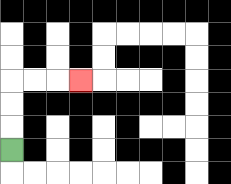{'start': '[0, 6]', 'end': '[3, 3]', 'path_directions': 'U,U,U,R,R,R', 'path_coordinates': '[[0, 6], [0, 5], [0, 4], [0, 3], [1, 3], [2, 3], [3, 3]]'}